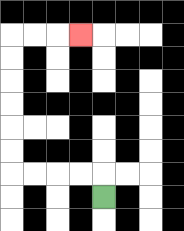{'start': '[4, 8]', 'end': '[3, 1]', 'path_directions': 'U,L,L,L,L,U,U,U,U,U,U,R,R,R', 'path_coordinates': '[[4, 8], [4, 7], [3, 7], [2, 7], [1, 7], [0, 7], [0, 6], [0, 5], [0, 4], [0, 3], [0, 2], [0, 1], [1, 1], [2, 1], [3, 1]]'}